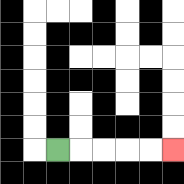{'start': '[2, 6]', 'end': '[7, 6]', 'path_directions': 'R,R,R,R,R', 'path_coordinates': '[[2, 6], [3, 6], [4, 6], [5, 6], [6, 6], [7, 6]]'}